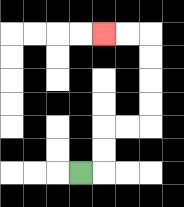{'start': '[3, 7]', 'end': '[4, 1]', 'path_directions': 'R,U,U,R,R,U,U,U,U,L,L', 'path_coordinates': '[[3, 7], [4, 7], [4, 6], [4, 5], [5, 5], [6, 5], [6, 4], [6, 3], [6, 2], [6, 1], [5, 1], [4, 1]]'}